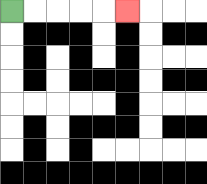{'start': '[0, 0]', 'end': '[5, 0]', 'path_directions': 'R,R,R,R,R', 'path_coordinates': '[[0, 0], [1, 0], [2, 0], [3, 0], [4, 0], [5, 0]]'}